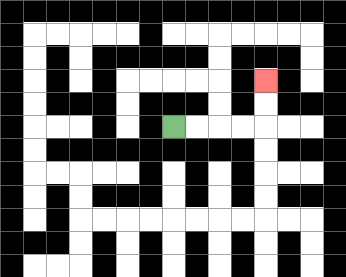{'start': '[7, 5]', 'end': '[11, 3]', 'path_directions': 'R,R,R,R,U,U', 'path_coordinates': '[[7, 5], [8, 5], [9, 5], [10, 5], [11, 5], [11, 4], [11, 3]]'}